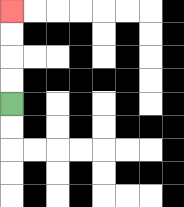{'start': '[0, 4]', 'end': '[0, 0]', 'path_directions': 'U,U,U,U', 'path_coordinates': '[[0, 4], [0, 3], [0, 2], [0, 1], [0, 0]]'}